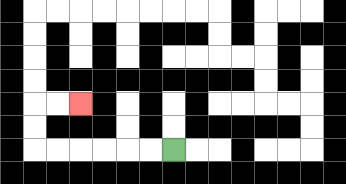{'start': '[7, 6]', 'end': '[3, 4]', 'path_directions': 'L,L,L,L,L,L,U,U,R,R', 'path_coordinates': '[[7, 6], [6, 6], [5, 6], [4, 6], [3, 6], [2, 6], [1, 6], [1, 5], [1, 4], [2, 4], [3, 4]]'}